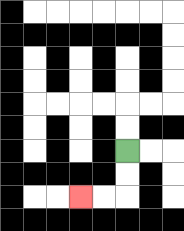{'start': '[5, 6]', 'end': '[3, 8]', 'path_directions': 'D,D,L,L', 'path_coordinates': '[[5, 6], [5, 7], [5, 8], [4, 8], [3, 8]]'}